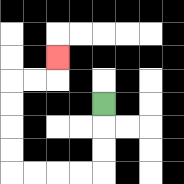{'start': '[4, 4]', 'end': '[2, 2]', 'path_directions': 'D,D,D,L,L,L,L,U,U,U,U,R,R,U', 'path_coordinates': '[[4, 4], [4, 5], [4, 6], [4, 7], [3, 7], [2, 7], [1, 7], [0, 7], [0, 6], [0, 5], [0, 4], [0, 3], [1, 3], [2, 3], [2, 2]]'}